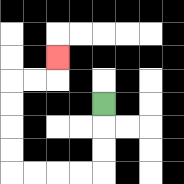{'start': '[4, 4]', 'end': '[2, 2]', 'path_directions': 'D,D,D,L,L,L,L,U,U,U,U,R,R,U', 'path_coordinates': '[[4, 4], [4, 5], [4, 6], [4, 7], [3, 7], [2, 7], [1, 7], [0, 7], [0, 6], [0, 5], [0, 4], [0, 3], [1, 3], [2, 3], [2, 2]]'}